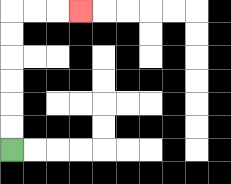{'start': '[0, 6]', 'end': '[3, 0]', 'path_directions': 'U,U,U,U,U,U,R,R,R', 'path_coordinates': '[[0, 6], [0, 5], [0, 4], [0, 3], [0, 2], [0, 1], [0, 0], [1, 0], [2, 0], [3, 0]]'}